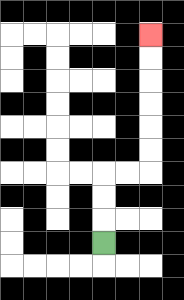{'start': '[4, 10]', 'end': '[6, 1]', 'path_directions': 'U,U,U,R,R,U,U,U,U,U,U', 'path_coordinates': '[[4, 10], [4, 9], [4, 8], [4, 7], [5, 7], [6, 7], [6, 6], [6, 5], [6, 4], [6, 3], [6, 2], [6, 1]]'}